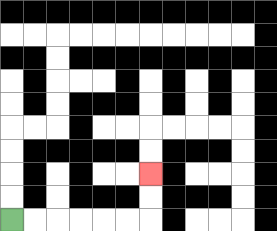{'start': '[0, 9]', 'end': '[6, 7]', 'path_directions': 'R,R,R,R,R,R,U,U', 'path_coordinates': '[[0, 9], [1, 9], [2, 9], [3, 9], [4, 9], [5, 9], [6, 9], [6, 8], [6, 7]]'}